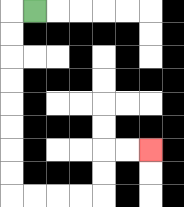{'start': '[1, 0]', 'end': '[6, 6]', 'path_directions': 'L,D,D,D,D,D,D,D,D,R,R,R,R,U,U,R,R', 'path_coordinates': '[[1, 0], [0, 0], [0, 1], [0, 2], [0, 3], [0, 4], [0, 5], [0, 6], [0, 7], [0, 8], [1, 8], [2, 8], [3, 8], [4, 8], [4, 7], [4, 6], [5, 6], [6, 6]]'}